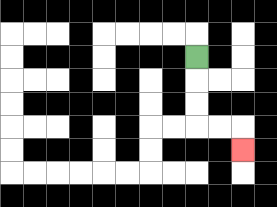{'start': '[8, 2]', 'end': '[10, 6]', 'path_directions': 'D,D,D,R,R,D', 'path_coordinates': '[[8, 2], [8, 3], [8, 4], [8, 5], [9, 5], [10, 5], [10, 6]]'}